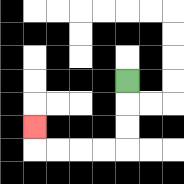{'start': '[5, 3]', 'end': '[1, 5]', 'path_directions': 'D,D,D,L,L,L,L,U', 'path_coordinates': '[[5, 3], [5, 4], [5, 5], [5, 6], [4, 6], [3, 6], [2, 6], [1, 6], [1, 5]]'}